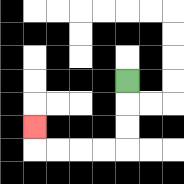{'start': '[5, 3]', 'end': '[1, 5]', 'path_directions': 'D,D,D,L,L,L,L,U', 'path_coordinates': '[[5, 3], [5, 4], [5, 5], [5, 6], [4, 6], [3, 6], [2, 6], [1, 6], [1, 5]]'}